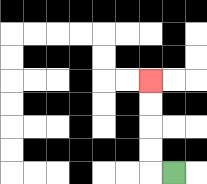{'start': '[7, 7]', 'end': '[6, 3]', 'path_directions': 'L,U,U,U,U', 'path_coordinates': '[[7, 7], [6, 7], [6, 6], [6, 5], [6, 4], [6, 3]]'}